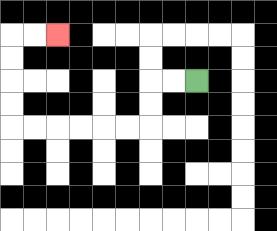{'start': '[8, 3]', 'end': '[2, 1]', 'path_directions': 'L,L,D,D,L,L,L,L,L,L,U,U,U,U,R,R', 'path_coordinates': '[[8, 3], [7, 3], [6, 3], [6, 4], [6, 5], [5, 5], [4, 5], [3, 5], [2, 5], [1, 5], [0, 5], [0, 4], [0, 3], [0, 2], [0, 1], [1, 1], [2, 1]]'}